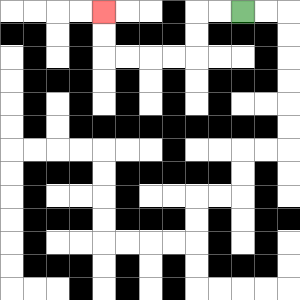{'start': '[10, 0]', 'end': '[4, 0]', 'path_directions': 'L,L,D,D,L,L,L,L,U,U', 'path_coordinates': '[[10, 0], [9, 0], [8, 0], [8, 1], [8, 2], [7, 2], [6, 2], [5, 2], [4, 2], [4, 1], [4, 0]]'}